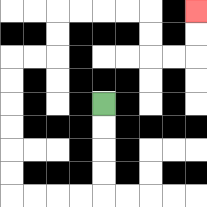{'start': '[4, 4]', 'end': '[8, 0]', 'path_directions': 'D,D,D,D,L,L,L,L,U,U,U,U,U,U,R,R,U,U,R,R,R,R,D,D,R,R,U,U', 'path_coordinates': '[[4, 4], [4, 5], [4, 6], [4, 7], [4, 8], [3, 8], [2, 8], [1, 8], [0, 8], [0, 7], [0, 6], [0, 5], [0, 4], [0, 3], [0, 2], [1, 2], [2, 2], [2, 1], [2, 0], [3, 0], [4, 0], [5, 0], [6, 0], [6, 1], [6, 2], [7, 2], [8, 2], [8, 1], [8, 0]]'}